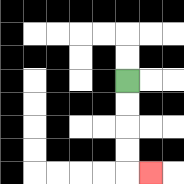{'start': '[5, 3]', 'end': '[6, 7]', 'path_directions': 'D,D,D,D,R', 'path_coordinates': '[[5, 3], [5, 4], [5, 5], [5, 6], [5, 7], [6, 7]]'}